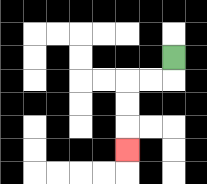{'start': '[7, 2]', 'end': '[5, 6]', 'path_directions': 'D,L,L,D,D,D', 'path_coordinates': '[[7, 2], [7, 3], [6, 3], [5, 3], [5, 4], [5, 5], [5, 6]]'}